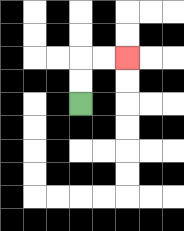{'start': '[3, 4]', 'end': '[5, 2]', 'path_directions': 'U,U,R,R', 'path_coordinates': '[[3, 4], [3, 3], [3, 2], [4, 2], [5, 2]]'}